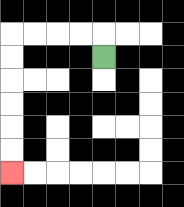{'start': '[4, 2]', 'end': '[0, 7]', 'path_directions': 'U,L,L,L,L,D,D,D,D,D,D', 'path_coordinates': '[[4, 2], [4, 1], [3, 1], [2, 1], [1, 1], [0, 1], [0, 2], [0, 3], [0, 4], [0, 5], [0, 6], [0, 7]]'}